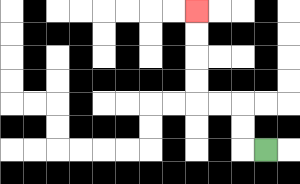{'start': '[11, 6]', 'end': '[8, 0]', 'path_directions': 'L,U,U,L,L,U,U,U,U', 'path_coordinates': '[[11, 6], [10, 6], [10, 5], [10, 4], [9, 4], [8, 4], [8, 3], [8, 2], [8, 1], [8, 0]]'}